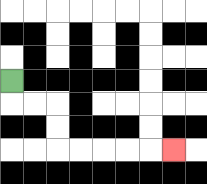{'start': '[0, 3]', 'end': '[7, 6]', 'path_directions': 'D,R,R,D,D,R,R,R,R,R', 'path_coordinates': '[[0, 3], [0, 4], [1, 4], [2, 4], [2, 5], [2, 6], [3, 6], [4, 6], [5, 6], [6, 6], [7, 6]]'}